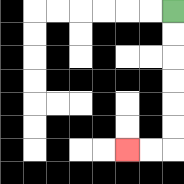{'start': '[7, 0]', 'end': '[5, 6]', 'path_directions': 'D,D,D,D,D,D,L,L', 'path_coordinates': '[[7, 0], [7, 1], [7, 2], [7, 3], [7, 4], [7, 5], [7, 6], [6, 6], [5, 6]]'}